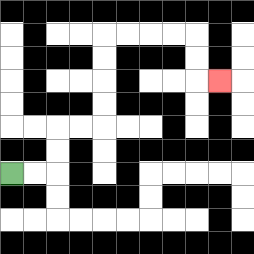{'start': '[0, 7]', 'end': '[9, 3]', 'path_directions': 'R,R,U,U,R,R,U,U,U,U,R,R,R,R,D,D,R', 'path_coordinates': '[[0, 7], [1, 7], [2, 7], [2, 6], [2, 5], [3, 5], [4, 5], [4, 4], [4, 3], [4, 2], [4, 1], [5, 1], [6, 1], [7, 1], [8, 1], [8, 2], [8, 3], [9, 3]]'}